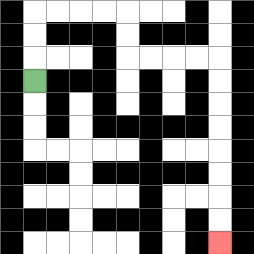{'start': '[1, 3]', 'end': '[9, 10]', 'path_directions': 'U,U,U,R,R,R,R,D,D,R,R,R,R,D,D,D,D,D,D,D,D', 'path_coordinates': '[[1, 3], [1, 2], [1, 1], [1, 0], [2, 0], [3, 0], [4, 0], [5, 0], [5, 1], [5, 2], [6, 2], [7, 2], [8, 2], [9, 2], [9, 3], [9, 4], [9, 5], [9, 6], [9, 7], [9, 8], [9, 9], [9, 10]]'}